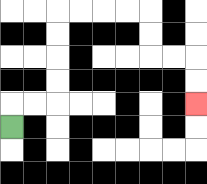{'start': '[0, 5]', 'end': '[8, 4]', 'path_directions': 'U,R,R,U,U,U,U,R,R,R,R,D,D,R,R,D,D', 'path_coordinates': '[[0, 5], [0, 4], [1, 4], [2, 4], [2, 3], [2, 2], [2, 1], [2, 0], [3, 0], [4, 0], [5, 0], [6, 0], [6, 1], [6, 2], [7, 2], [8, 2], [8, 3], [8, 4]]'}